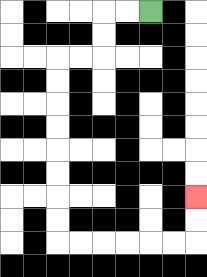{'start': '[6, 0]', 'end': '[8, 8]', 'path_directions': 'L,L,D,D,L,L,D,D,D,D,D,D,D,D,R,R,R,R,R,R,U,U', 'path_coordinates': '[[6, 0], [5, 0], [4, 0], [4, 1], [4, 2], [3, 2], [2, 2], [2, 3], [2, 4], [2, 5], [2, 6], [2, 7], [2, 8], [2, 9], [2, 10], [3, 10], [4, 10], [5, 10], [6, 10], [7, 10], [8, 10], [8, 9], [8, 8]]'}